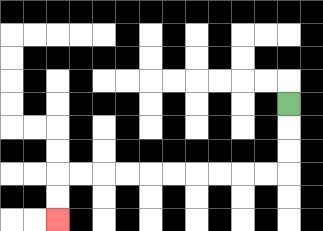{'start': '[12, 4]', 'end': '[2, 9]', 'path_directions': 'D,D,D,L,L,L,L,L,L,L,L,L,L,D,D', 'path_coordinates': '[[12, 4], [12, 5], [12, 6], [12, 7], [11, 7], [10, 7], [9, 7], [8, 7], [7, 7], [6, 7], [5, 7], [4, 7], [3, 7], [2, 7], [2, 8], [2, 9]]'}